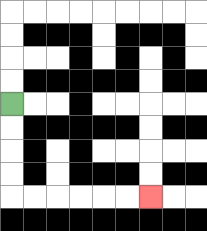{'start': '[0, 4]', 'end': '[6, 8]', 'path_directions': 'D,D,D,D,R,R,R,R,R,R', 'path_coordinates': '[[0, 4], [0, 5], [0, 6], [0, 7], [0, 8], [1, 8], [2, 8], [3, 8], [4, 8], [5, 8], [6, 8]]'}